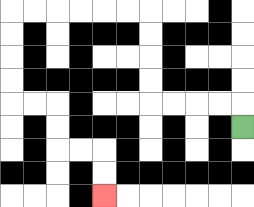{'start': '[10, 5]', 'end': '[4, 8]', 'path_directions': 'U,L,L,L,L,U,U,U,U,L,L,L,L,L,L,D,D,D,D,R,R,D,D,R,R,D,D', 'path_coordinates': '[[10, 5], [10, 4], [9, 4], [8, 4], [7, 4], [6, 4], [6, 3], [6, 2], [6, 1], [6, 0], [5, 0], [4, 0], [3, 0], [2, 0], [1, 0], [0, 0], [0, 1], [0, 2], [0, 3], [0, 4], [1, 4], [2, 4], [2, 5], [2, 6], [3, 6], [4, 6], [4, 7], [4, 8]]'}